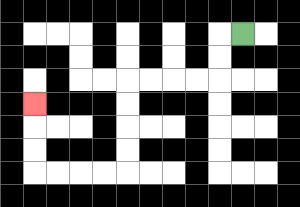{'start': '[10, 1]', 'end': '[1, 4]', 'path_directions': 'L,D,D,L,L,L,L,D,D,D,D,L,L,L,L,U,U,U', 'path_coordinates': '[[10, 1], [9, 1], [9, 2], [9, 3], [8, 3], [7, 3], [6, 3], [5, 3], [5, 4], [5, 5], [5, 6], [5, 7], [4, 7], [3, 7], [2, 7], [1, 7], [1, 6], [1, 5], [1, 4]]'}